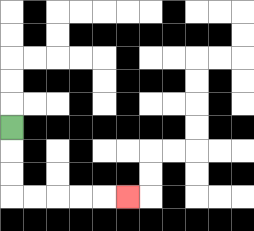{'start': '[0, 5]', 'end': '[5, 8]', 'path_directions': 'D,D,D,R,R,R,R,R', 'path_coordinates': '[[0, 5], [0, 6], [0, 7], [0, 8], [1, 8], [2, 8], [3, 8], [4, 8], [5, 8]]'}